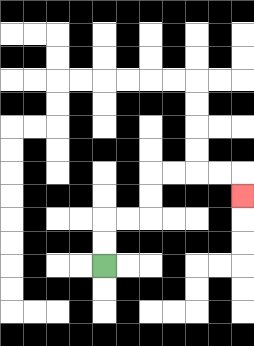{'start': '[4, 11]', 'end': '[10, 8]', 'path_directions': 'U,U,R,R,U,U,R,R,R,R,D', 'path_coordinates': '[[4, 11], [4, 10], [4, 9], [5, 9], [6, 9], [6, 8], [6, 7], [7, 7], [8, 7], [9, 7], [10, 7], [10, 8]]'}